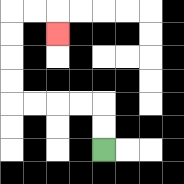{'start': '[4, 6]', 'end': '[2, 1]', 'path_directions': 'U,U,L,L,L,L,U,U,U,U,R,R,D', 'path_coordinates': '[[4, 6], [4, 5], [4, 4], [3, 4], [2, 4], [1, 4], [0, 4], [0, 3], [0, 2], [0, 1], [0, 0], [1, 0], [2, 0], [2, 1]]'}